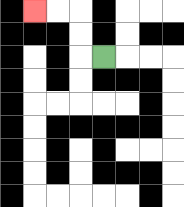{'start': '[4, 2]', 'end': '[1, 0]', 'path_directions': 'L,U,U,L,L', 'path_coordinates': '[[4, 2], [3, 2], [3, 1], [3, 0], [2, 0], [1, 0]]'}